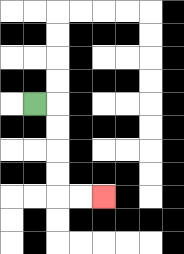{'start': '[1, 4]', 'end': '[4, 8]', 'path_directions': 'R,D,D,D,D,R,R', 'path_coordinates': '[[1, 4], [2, 4], [2, 5], [2, 6], [2, 7], [2, 8], [3, 8], [4, 8]]'}